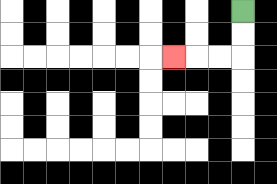{'start': '[10, 0]', 'end': '[7, 2]', 'path_directions': 'D,D,L,L,L', 'path_coordinates': '[[10, 0], [10, 1], [10, 2], [9, 2], [8, 2], [7, 2]]'}